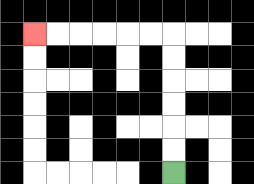{'start': '[7, 7]', 'end': '[1, 1]', 'path_directions': 'U,U,U,U,U,U,L,L,L,L,L,L', 'path_coordinates': '[[7, 7], [7, 6], [7, 5], [7, 4], [7, 3], [7, 2], [7, 1], [6, 1], [5, 1], [4, 1], [3, 1], [2, 1], [1, 1]]'}